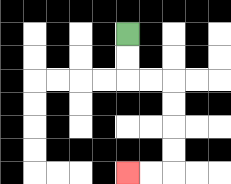{'start': '[5, 1]', 'end': '[5, 7]', 'path_directions': 'D,D,R,R,D,D,D,D,L,L', 'path_coordinates': '[[5, 1], [5, 2], [5, 3], [6, 3], [7, 3], [7, 4], [7, 5], [7, 6], [7, 7], [6, 7], [5, 7]]'}